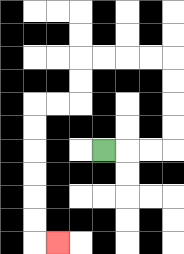{'start': '[4, 6]', 'end': '[2, 10]', 'path_directions': 'R,R,R,U,U,U,U,L,L,L,L,D,D,L,L,D,D,D,D,D,D,R', 'path_coordinates': '[[4, 6], [5, 6], [6, 6], [7, 6], [7, 5], [7, 4], [7, 3], [7, 2], [6, 2], [5, 2], [4, 2], [3, 2], [3, 3], [3, 4], [2, 4], [1, 4], [1, 5], [1, 6], [1, 7], [1, 8], [1, 9], [1, 10], [2, 10]]'}